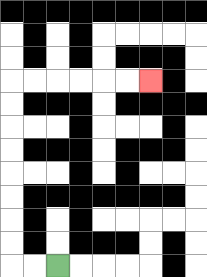{'start': '[2, 11]', 'end': '[6, 3]', 'path_directions': 'L,L,U,U,U,U,U,U,U,U,R,R,R,R,R,R', 'path_coordinates': '[[2, 11], [1, 11], [0, 11], [0, 10], [0, 9], [0, 8], [0, 7], [0, 6], [0, 5], [0, 4], [0, 3], [1, 3], [2, 3], [3, 3], [4, 3], [5, 3], [6, 3]]'}